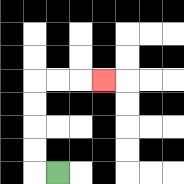{'start': '[2, 7]', 'end': '[4, 3]', 'path_directions': 'L,U,U,U,U,R,R,R', 'path_coordinates': '[[2, 7], [1, 7], [1, 6], [1, 5], [1, 4], [1, 3], [2, 3], [3, 3], [4, 3]]'}